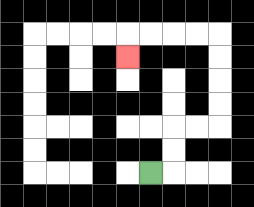{'start': '[6, 7]', 'end': '[5, 2]', 'path_directions': 'R,U,U,R,R,U,U,U,U,L,L,L,L,D', 'path_coordinates': '[[6, 7], [7, 7], [7, 6], [7, 5], [8, 5], [9, 5], [9, 4], [9, 3], [9, 2], [9, 1], [8, 1], [7, 1], [6, 1], [5, 1], [5, 2]]'}